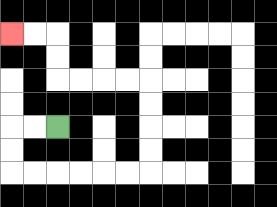{'start': '[2, 5]', 'end': '[0, 1]', 'path_directions': 'L,L,D,D,R,R,R,R,R,R,U,U,U,U,L,L,L,L,U,U,L,L', 'path_coordinates': '[[2, 5], [1, 5], [0, 5], [0, 6], [0, 7], [1, 7], [2, 7], [3, 7], [4, 7], [5, 7], [6, 7], [6, 6], [6, 5], [6, 4], [6, 3], [5, 3], [4, 3], [3, 3], [2, 3], [2, 2], [2, 1], [1, 1], [0, 1]]'}